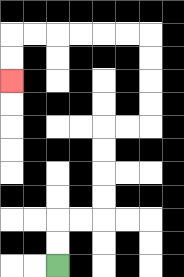{'start': '[2, 11]', 'end': '[0, 3]', 'path_directions': 'U,U,R,R,U,U,U,U,R,R,U,U,U,U,L,L,L,L,L,L,D,D', 'path_coordinates': '[[2, 11], [2, 10], [2, 9], [3, 9], [4, 9], [4, 8], [4, 7], [4, 6], [4, 5], [5, 5], [6, 5], [6, 4], [6, 3], [6, 2], [6, 1], [5, 1], [4, 1], [3, 1], [2, 1], [1, 1], [0, 1], [0, 2], [0, 3]]'}